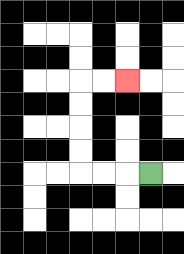{'start': '[6, 7]', 'end': '[5, 3]', 'path_directions': 'L,L,L,U,U,U,U,R,R', 'path_coordinates': '[[6, 7], [5, 7], [4, 7], [3, 7], [3, 6], [3, 5], [3, 4], [3, 3], [4, 3], [5, 3]]'}